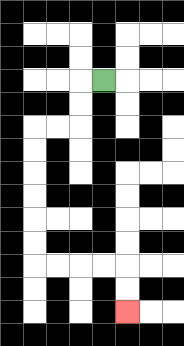{'start': '[4, 3]', 'end': '[5, 13]', 'path_directions': 'L,D,D,L,L,D,D,D,D,D,D,R,R,R,R,D,D', 'path_coordinates': '[[4, 3], [3, 3], [3, 4], [3, 5], [2, 5], [1, 5], [1, 6], [1, 7], [1, 8], [1, 9], [1, 10], [1, 11], [2, 11], [3, 11], [4, 11], [5, 11], [5, 12], [5, 13]]'}